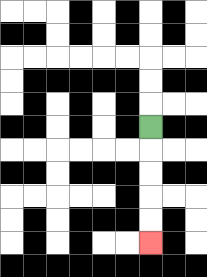{'start': '[6, 5]', 'end': '[6, 10]', 'path_directions': 'D,D,D,D,D', 'path_coordinates': '[[6, 5], [6, 6], [6, 7], [6, 8], [6, 9], [6, 10]]'}